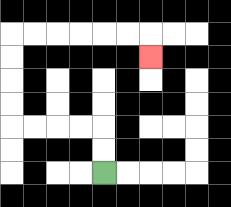{'start': '[4, 7]', 'end': '[6, 2]', 'path_directions': 'U,U,L,L,L,L,U,U,U,U,R,R,R,R,R,R,D', 'path_coordinates': '[[4, 7], [4, 6], [4, 5], [3, 5], [2, 5], [1, 5], [0, 5], [0, 4], [0, 3], [0, 2], [0, 1], [1, 1], [2, 1], [3, 1], [4, 1], [5, 1], [6, 1], [6, 2]]'}